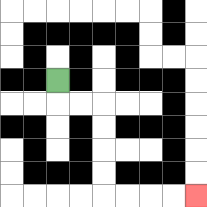{'start': '[2, 3]', 'end': '[8, 8]', 'path_directions': 'D,R,R,D,D,D,D,R,R,R,R', 'path_coordinates': '[[2, 3], [2, 4], [3, 4], [4, 4], [4, 5], [4, 6], [4, 7], [4, 8], [5, 8], [6, 8], [7, 8], [8, 8]]'}